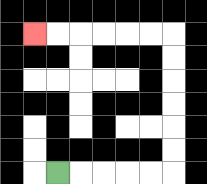{'start': '[2, 7]', 'end': '[1, 1]', 'path_directions': 'R,R,R,R,R,U,U,U,U,U,U,L,L,L,L,L,L', 'path_coordinates': '[[2, 7], [3, 7], [4, 7], [5, 7], [6, 7], [7, 7], [7, 6], [7, 5], [7, 4], [7, 3], [7, 2], [7, 1], [6, 1], [5, 1], [4, 1], [3, 1], [2, 1], [1, 1]]'}